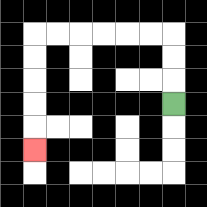{'start': '[7, 4]', 'end': '[1, 6]', 'path_directions': 'U,U,U,L,L,L,L,L,L,D,D,D,D,D', 'path_coordinates': '[[7, 4], [7, 3], [7, 2], [7, 1], [6, 1], [5, 1], [4, 1], [3, 1], [2, 1], [1, 1], [1, 2], [1, 3], [1, 4], [1, 5], [1, 6]]'}